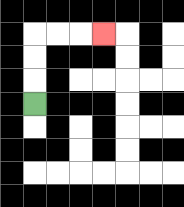{'start': '[1, 4]', 'end': '[4, 1]', 'path_directions': 'U,U,U,R,R,R', 'path_coordinates': '[[1, 4], [1, 3], [1, 2], [1, 1], [2, 1], [3, 1], [4, 1]]'}